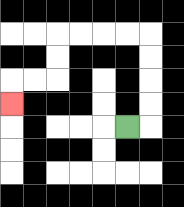{'start': '[5, 5]', 'end': '[0, 4]', 'path_directions': 'R,U,U,U,U,L,L,L,L,D,D,L,L,D', 'path_coordinates': '[[5, 5], [6, 5], [6, 4], [6, 3], [6, 2], [6, 1], [5, 1], [4, 1], [3, 1], [2, 1], [2, 2], [2, 3], [1, 3], [0, 3], [0, 4]]'}